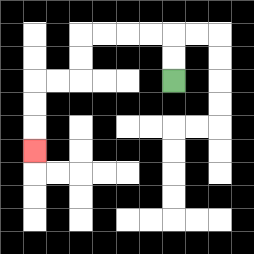{'start': '[7, 3]', 'end': '[1, 6]', 'path_directions': 'U,U,L,L,L,L,D,D,L,L,D,D,D', 'path_coordinates': '[[7, 3], [7, 2], [7, 1], [6, 1], [5, 1], [4, 1], [3, 1], [3, 2], [3, 3], [2, 3], [1, 3], [1, 4], [1, 5], [1, 6]]'}